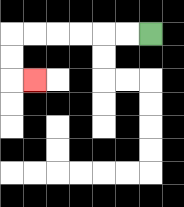{'start': '[6, 1]', 'end': '[1, 3]', 'path_directions': 'L,L,L,L,L,L,D,D,R', 'path_coordinates': '[[6, 1], [5, 1], [4, 1], [3, 1], [2, 1], [1, 1], [0, 1], [0, 2], [0, 3], [1, 3]]'}